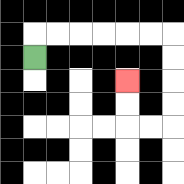{'start': '[1, 2]', 'end': '[5, 3]', 'path_directions': 'U,R,R,R,R,R,R,D,D,D,D,L,L,U,U', 'path_coordinates': '[[1, 2], [1, 1], [2, 1], [3, 1], [4, 1], [5, 1], [6, 1], [7, 1], [7, 2], [7, 3], [7, 4], [7, 5], [6, 5], [5, 5], [5, 4], [5, 3]]'}